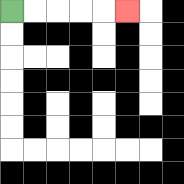{'start': '[0, 0]', 'end': '[5, 0]', 'path_directions': 'R,R,R,R,R', 'path_coordinates': '[[0, 0], [1, 0], [2, 0], [3, 0], [4, 0], [5, 0]]'}